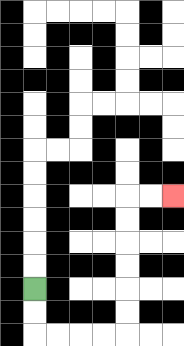{'start': '[1, 12]', 'end': '[7, 8]', 'path_directions': 'D,D,R,R,R,R,U,U,U,U,U,U,R,R', 'path_coordinates': '[[1, 12], [1, 13], [1, 14], [2, 14], [3, 14], [4, 14], [5, 14], [5, 13], [5, 12], [5, 11], [5, 10], [5, 9], [5, 8], [6, 8], [7, 8]]'}